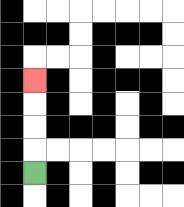{'start': '[1, 7]', 'end': '[1, 3]', 'path_directions': 'U,U,U,U', 'path_coordinates': '[[1, 7], [1, 6], [1, 5], [1, 4], [1, 3]]'}